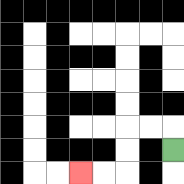{'start': '[7, 6]', 'end': '[3, 7]', 'path_directions': 'U,L,L,D,D,L,L', 'path_coordinates': '[[7, 6], [7, 5], [6, 5], [5, 5], [5, 6], [5, 7], [4, 7], [3, 7]]'}